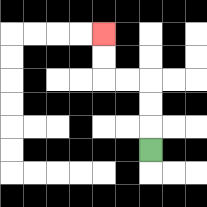{'start': '[6, 6]', 'end': '[4, 1]', 'path_directions': 'U,U,U,L,L,U,U', 'path_coordinates': '[[6, 6], [6, 5], [6, 4], [6, 3], [5, 3], [4, 3], [4, 2], [4, 1]]'}